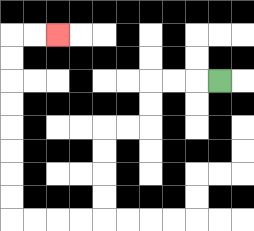{'start': '[9, 3]', 'end': '[2, 1]', 'path_directions': 'L,L,L,D,D,L,L,D,D,D,D,L,L,L,L,U,U,U,U,U,U,U,U,R,R', 'path_coordinates': '[[9, 3], [8, 3], [7, 3], [6, 3], [6, 4], [6, 5], [5, 5], [4, 5], [4, 6], [4, 7], [4, 8], [4, 9], [3, 9], [2, 9], [1, 9], [0, 9], [0, 8], [0, 7], [0, 6], [0, 5], [0, 4], [0, 3], [0, 2], [0, 1], [1, 1], [2, 1]]'}